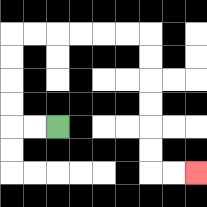{'start': '[2, 5]', 'end': '[8, 7]', 'path_directions': 'L,L,U,U,U,U,R,R,R,R,R,R,D,D,D,D,D,D,R,R', 'path_coordinates': '[[2, 5], [1, 5], [0, 5], [0, 4], [0, 3], [0, 2], [0, 1], [1, 1], [2, 1], [3, 1], [4, 1], [5, 1], [6, 1], [6, 2], [6, 3], [6, 4], [6, 5], [6, 6], [6, 7], [7, 7], [8, 7]]'}